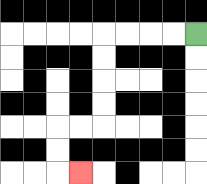{'start': '[8, 1]', 'end': '[3, 7]', 'path_directions': 'L,L,L,L,D,D,D,D,L,L,D,D,R', 'path_coordinates': '[[8, 1], [7, 1], [6, 1], [5, 1], [4, 1], [4, 2], [4, 3], [4, 4], [4, 5], [3, 5], [2, 5], [2, 6], [2, 7], [3, 7]]'}